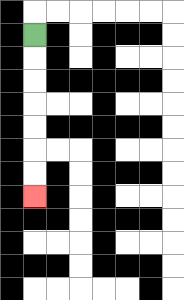{'start': '[1, 1]', 'end': '[1, 8]', 'path_directions': 'D,D,D,D,D,D,D', 'path_coordinates': '[[1, 1], [1, 2], [1, 3], [1, 4], [1, 5], [1, 6], [1, 7], [1, 8]]'}